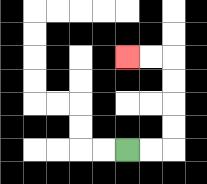{'start': '[5, 6]', 'end': '[5, 2]', 'path_directions': 'R,R,U,U,U,U,L,L', 'path_coordinates': '[[5, 6], [6, 6], [7, 6], [7, 5], [7, 4], [7, 3], [7, 2], [6, 2], [5, 2]]'}